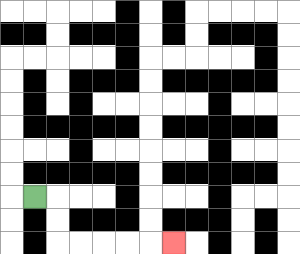{'start': '[1, 8]', 'end': '[7, 10]', 'path_directions': 'R,D,D,R,R,R,R,R', 'path_coordinates': '[[1, 8], [2, 8], [2, 9], [2, 10], [3, 10], [4, 10], [5, 10], [6, 10], [7, 10]]'}